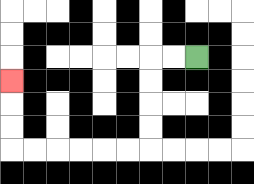{'start': '[8, 2]', 'end': '[0, 3]', 'path_directions': 'L,L,D,D,D,D,L,L,L,L,L,L,U,U,U', 'path_coordinates': '[[8, 2], [7, 2], [6, 2], [6, 3], [6, 4], [6, 5], [6, 6], [5, 6], [4, 6], [3, 6], [2, 6], [1, 6], [0, 6], [0, 5], [0, 4], [0, 3]]'}